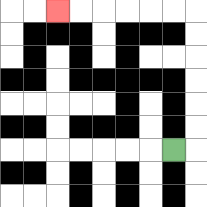{'start': '[7, 6]', 'end': '[2, 0]', 'path_directions': 'R,U,U,U,U,U,U,L,L,L,L,L,L', 'path_coordinates': '[[7, 6], [8, 6], [8, 5], [8, 4], [8, 3], [8, 2], [8, 1], [8, 0], [7, 0], [6, 0], [5, 0], [4, 0], [3, 0], [2, 0]]'}